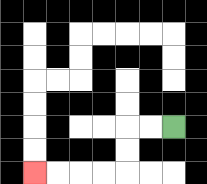{'start': '[7, 5]', 'end': '[1, 7]', 'path_directions': 'L,L,D,D,L,L,L,L', 'path_coordinates': '[[7, 5], [6, 5], [5, 5], [5, 6], [5, 7], [4, 7], [3, 7], [2, 7], [1, 7]]'}